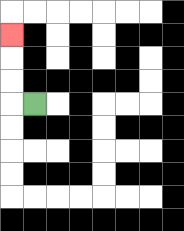{'start': '[1, 4]', 'end': '[0, 1]', 'path_directions': 'L,U,U,U', 'path_coordinates': '[[1, 4], [0, 4], [0, 3], [0, 2], [0, 1]]'}